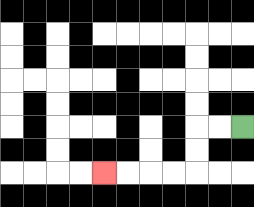{'start': '[10, 5]', 'end': '[4, 7]', 'path_directions': 'L,L,D,D,L,L,L,L', 'path_coordinates': '[[10, 5], [9, 5], [8, 5], [8, 6], [8, 7], [7, 7], [6, 7], [5, 7], [4, 7]]'}